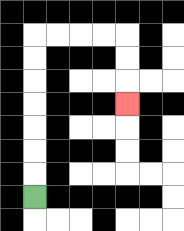{'start': '[1, 8]', 'end': '[5, 4]', 'path_directions': 'U,U,U,U,U,U,U,R,R,R,R,D,D,D', 'path_coordinates': '[[1, 8], [1, 7], [1, 6], [1, 5], [1, 4], [1, 3], [1, 2], [1, 1], [2, 1], [3, 1], [4, 1], [5, 1], [5, 2], [5, 3], [5, 4]]'}